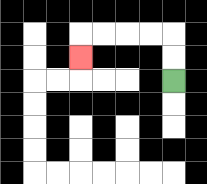{'start': '[7, 3]', 'end': '[3, 2]', 'path_directions': 'U,U,L,L,L,L,D', 'path_coordinates': '[[7, 3], [7, 2], [7, 1], [6, 1], [5, 1], [4, 1], [3, 1], [3, 2]]'}